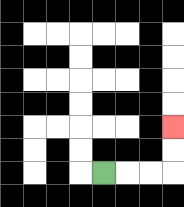{'start': '[4, 7]', 'end': '[7, 5]', 'path_directions': 'R,R,R,U,U', 'path_coordinates': '[[4, 7], [5, 7], [6, 7], [7, 7], [7, 6], [7, 5]]'}